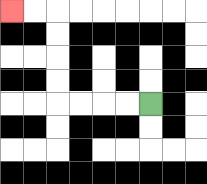{'start': '[6, 4]', 'end': '[0, 0]', 'path_directions': 'L,L,L,L,U,U,U,U,L,L', 'path_coordinates': '[[6, 4], [5, 4], [4, 4], [3, 4], [2, 4], [2, 3], [2, 2], [2, 1], [2, 0], [1, 0], [0, 0]]'}